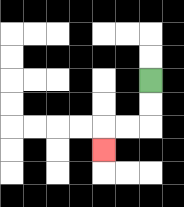{'start': '[6, 3]', 'end': '[4, 6]', 'path_directions': 'D,D,L,L,D', 'path_coordinates': '[[6, 3], [6, 4], [6, 5], [5, 5], [4, 5], [4, 6]]'}